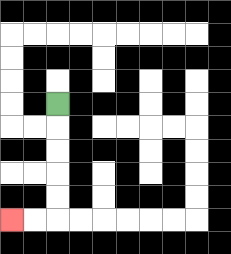{'start': '[2, 4]', 'end': '[0, 9]', 'path_directions': 'D,D,D,D,D,L,L', 'path_coordinates': '[[2, 4], [2, 5], [2, 6], [2, 7], [2, 8], [2, 9], [1, 9], [0, 9]]'}